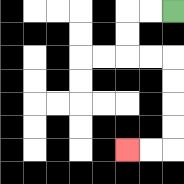{'start': '[7, 0]', 'end': '[5, 6]', 'path_directions': 'L,L,D,D,R,R,D,D,D,D,L,L', 'path_coordinates': '[[7, 0], [6, 0], [5, 0], [5, 1], [5, 2], [6, 2], [7, 2], [7, 3], [7, 4], [7, 5], [7, 6], [6, 6], [5, 6]]'}